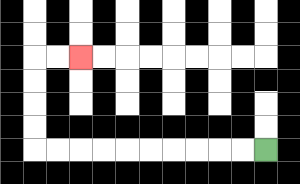{'start': '[11, 6]', 'end': '[3, 2]', 'path_directions': 'L,L,L,L,L,L,L,L,L,L,U,U,U,U,R,R', 'path_coordinates': '[[11, 6], [10, 6], [9, 6], [8, 6], [7, 6], [6, 6], [5, 6], [4, 6], [3, 6], [2, 6], [1, 6], [1, 5], [1, 4], [1, 3], [1, 2], [2, 2], [3, 2]]'}